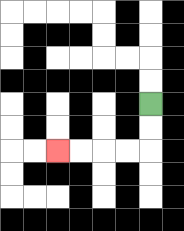{'start': '[6, 4]', 'end': '[2, 6]', 'path_directions': 'D,D,L,L,L,L', 'path_coordinates': '[[6, 4], [6, 5], [6, 6], [5, 6], [4, 6], [3, 6], [2, 6]]'}